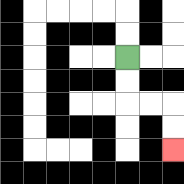{'start': '[5, 2]', 'end': '[7, 6]', 'path_directions': 'D,D,R,R,D,D', 'path_coordinates': '[[5, 2], [5, 3], [5, 4], [6, 4], [7, 4], [7, 5], [7, 6]]'}